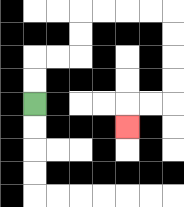{'start': '[1, 4]', 'end': '[5, 5]', 'path_directions': 'U,U,R,R,U,U,R,R,R,R,D,D,D,D,L,L,D', 'path_coordinates': '[[1, 4], [1, 3], [1, 2], [2, 2], [3, 2], [3, 1], [3, 0], [4, 0], [5, 0], [6, 0], [7, 0], [7, 1], [7, 2], [7, 3], [7, 4], [6, 4], [5, 4], [5, 5]]'}